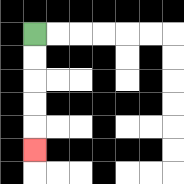{'start': '[1, 1]', 'end': '[1, 6]', 'path_directions': 'D,D,D,D,D', 'path_coordinates': '[[1, 1], [1, 2], [1, 3], [1, 4], [1, 5], [1, 6]]'}